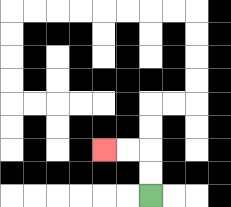{'start': '[6, 8]', 'end': '[4, 6]', 'path_directions': 'U,U,L,L', 'path_coordinates': '[[6, 8], [6, 7], [6, 6], [5, 6], [4, 6]]'}